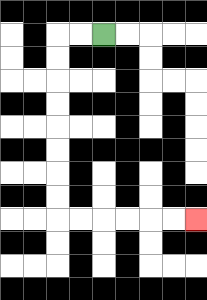{'start': '[4, 1]', 'end': '[8, 9]', 'path_directions': 'L,L,D,D,D,D,D,D,D,D,R,R,R,R,R,R', 'path_coordinates': '[[4, 1], [3, 1], [2, 1], [2, 2], [2, 3], [2, 4], [2, 5], [2, 6], [2, 7], [2, 8], [2, 9], [3, 9], [4, 9], [5, 9], [6, 9], [7, 9], [8, 9]]'}